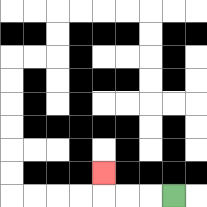{'start': '[7, 8]', 'end': '[4, 7]', 'path_directions': 'L,L,L,U', 'path_coordinates': '[[7, 8], [6, 8], [5, 8], [4, 8], [4, 7]]'}